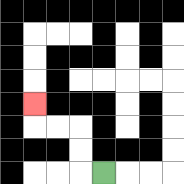{'start': '[4, 7]', 'end': '[1, 4]', 'path_directions': 'L,U,U,L,L,U', 'path_coordinates': '[[4, 7], [3, 7], [3, 6], [3, 5], [2, 5], [1, 5], [1, 4]]'}